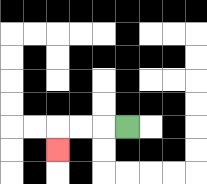{'start': '[5, 5]', 'end': '[2, 6]', 'path_directions': 'L,L,L,D', 'path_coordinates': '[[5, 5], [4, 5], [3, 5], [2, 5], [2, 6]]'}